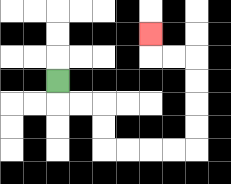{'start': '[2, 3]', 'end': '[6, 1]', 'path_directions': 'D,R,R,D,D,R,R,R,R,U,U,U,U,L,L,U', 'path_coordinates': '[[2, 3], [2, 4], [3, 4], [4, 4], [4, 5], [4, 6], [5, 6], [6, 6], [7, 6], [8, 6], [8, 5], [8, 4], [8, 3], [8, 2], [7, 2], [6, 2], [6, 1]]'}